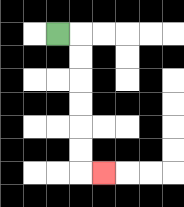{'start': '[2, 1]', 'end': '[4, 7]', 'path_directions': 'R,D,D,D,D,D,D,R', 'path_coordinates': '[[2, 1], [3, 1], [3, 2], [3, 3], [3, 4], [3, 5], [3, 6], [3, 7], [4, 7]]'}